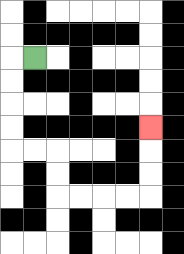{'start': '[1, 2]', 'end': '[6, 5]', 'path_directions': 'L,D,D,D,D,R,R,D,D,R,R,R,R,U,U,U', 'path_coordinates': '[[1, 2], [0, 2], [0, 3], [0, 4], [0, 5], [0, 6], [1, 6], [2, 6], [2, 7], [2, 8], [3, 8], [4, 8], [5, 8], [6, 8], [6, 7], [6, 6], [6, 5]]'}